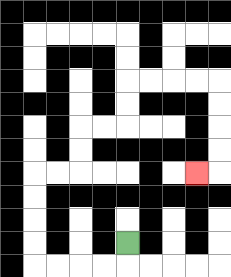{'start': '[5, 10]', 'end': '[8, 7]', 'path_directions': 'D,L,L,L,L,U,U,U,U,R,R,U,U,R,R,U,U,R,R,R,R,D,D,D,D,L', 'path_coordinates': '[[5, 10], [5, 11], [4, 11], [3, 11], [2, 11], [1, 11], [1, 10], [1, 9], [1, 8], [1, 7], [2, 7], [3, 7], [3, 6], [3, 5], [4, 5], [5, 5], [5, 4], [5, 3], [6, 3], [7, 3], [8, 3], [9, 3], [9, 4], [9, 5], [9, 6], [9, 7], [8, 7]]'}